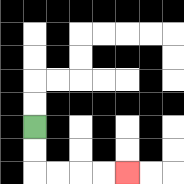{'start': '[1, 5]', 'end': '[5, 7]', 'path_directions': 'D,D,R,R,R,R', 'path_coordinates': '[[1, 5], [1, 6], [1, 7], [2, 7], [3, 7], [4, 7], [5, 7]]'}